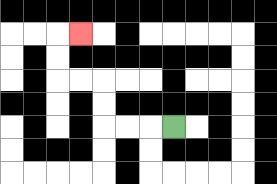{'start': '[7, 5]', 'end': '[3, 1]', 'path_directions': 'L,L,L,U,U,L,L,U,U,R', 'path_coordinates': '[[7, 5], [6, 5], [5, 5], [4, 5], [4, 4], [4, 3], [3, 3], [2, 3], [2, 2], [2, 1], [3, 1]]'}